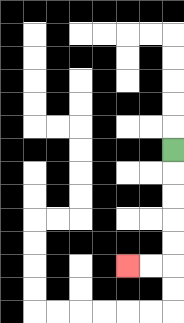{'start': '[7, 6]', 'end': '[5, 11]', 'path_directions': 'D,D,D,D,D,L,L', 'path_coordinates': '[[7, 6], [7, 7], [7, 8], [7, 9], [7, 10], [7, 11], [6, 11], [5, 11]]'}